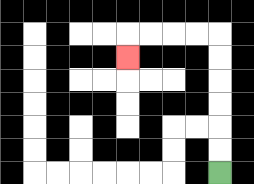{'start': '[9, 7]', 'end': '[5, 2]', 'path_directions': 'U,U,U,U,U,U,L,L,L,L,D', 'path_coordinates': '[[9, 7], [9, 6], [9, 5], [9, 4], [9, 3], [9, 2], [9, 1], [8, 1], [7, 1], [6, 1], [5, 1], [5, 2]]'}